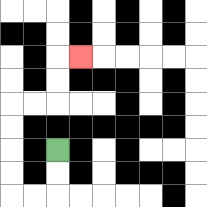{'start': '[2, 6]', 'end': '[3, 2]', 'path_directions': 'D,D,L,L,U,U,U,U,R,R,U,U,R', 'path_coordinates': '[[2, 6], [2, 7], [2, 8], [1, 8], [0, 8], [0, 7], [0, 6], [0, 5], [0, 4], [1, 4], [2, 4], [2, 3], [2, 2], [3, 2]]'}